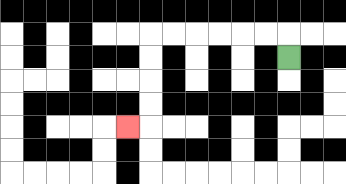{'start': '[12, 2]', 'end': '[5, 5]', 'path_directions': 'U,L,L,L,L,L,L,D,D,D,D,L', 'path_coordinates': '[[12, 2], [12, 1], [11, 1], [10, 1], [9, 1], [8, 1], [7, 1], [6, 1], [6, 2], [6, 3], [6, 4], [6, 5], [5, 5]]'}